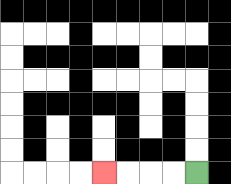{'start': '[8, 7]', 'end': '[4, 7]', 'path_directions': 'L,L,L,L', 'path_coordinates': '[[8, 7], [7, 7], [6, 7], [5, 7], [4, 7]]'}